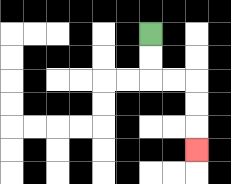{'start': '[6, 1]', 'end': '[8, 6]', 'path_directions': 'D,D,R,R,D,D,D', 'path_coordinates': '[[6, 1], [6, 2], [6, 3], [7, 3], [8, 3], [8, 4], [8, 5], [8, 6]]'}